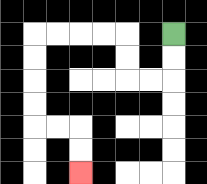{'start': '[7, 1]', 'end': '[3, 7]', 'path_directions': 'D,D,L,L,U,U,L,L,L,L,D,D,D,D,R,R,D,D', 'path_coordinates': '[[7, 1], [7, 2], [7, 3], [6, 3], [5, 3], [5, 2], [5, 1], [4, 1], [3, 1], [2, 1], [1, 1], [1, 2], [1, 3], [1, 4], [1, 5], [2, 5], [3, 5], [3, 6], [3, 7]]'}